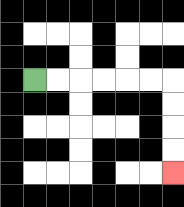{'start': '[1, 3]', 'end': '[7, 7]', 'path_directions': 'R,R,R,R,R,R,D,D,D,D', 'path_coordinates': '[[1, 3], [2, 3], [3, 3], [4, 3], [5, 3], [6, 3], [7, 3], [7, 4], [7, 5], [7, 6], [7, 7]]'}